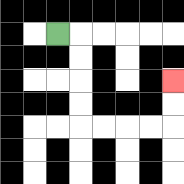{'start': '[2, 1]', 'end': '[7, 3]', 'path_directions': 'R,D,D,D,D,R,R,R,R,U,U', 'path_coordinates': '[[2, 1], [3, 1], [3, 2], [3, 3], [3, 4], [3, 5], [4, 5], [5, 5], [6, 5], [7, 5], [7, 4], [7, 3]]'}